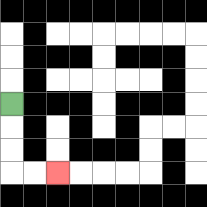{'start': '[0, 4]', 'end': '[2, 7]', 'path_directions': 'D,D,D,R,R', 'path_coordinates': '[[0, 4], [0, 5], [0, 6], [0, 7], [1, 7], [2, 7]]'}